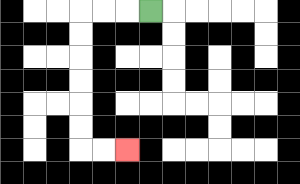{'start': '[6, 0]', 'end': '[5, 6]', 'path_directions': 'L,L,L,D,D,D,D,D,D,R,R', 'path_coordinates': '[[6, 0], [5, 0], [4, 0], [3, 0], [3, 1], [3, 2], [3, 3], [3, 4], [3, 5], [3, 6], [4, 6], [5, 6]]'}